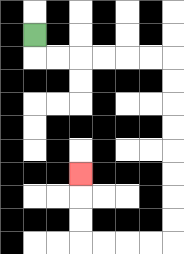{'start': '[1, 1]', 'end': '[3, 7]', 'path_directions': 'D,R,R,R,R,R,R,D,D,D,D,D,D,D,D,L,L,L,L,U,U,U', 'path_coordinates': '[[1, 1], [1, 2], [2, 2], [3, 2], [4, 2], [5, 2], [6, 2], [7, 2], [7, 3], [7, 4], [7, 5], [7, 6], [7, 7], [7, 8], [7, 9], [7, 10], [6, 10], [5, 10], [4, 10], [3, 10], [3, 9], [3, 8], [3, 7]]'}